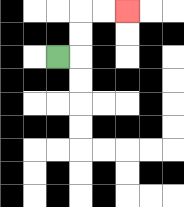{'start': '[2, 2]', 'end': '[5, 0]', 'path_directions': 'R,U,U,R,R', 'path_coordinates': '[[2, 2], [3, 2], [3, 1], [3, 0], [4, 0], [5, 0]]'}